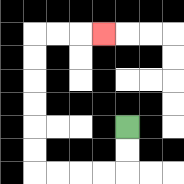{'start': '[5, 5]', 'end': '[4, 1]', 'path_directions': 'D,D,L,L,L,L,U,U,U,U,U,U,R,R,R', 'path_coordinates': '[[5, 5], [5, 6], [5, 7], [4, 7], [3, 7], [2, 7], [1, 7], [1, 6], [1, 5], [1, 4], [1, 3], [1, 2], [1, 1], [2, 1], [3, 1], [4, 1]]'}